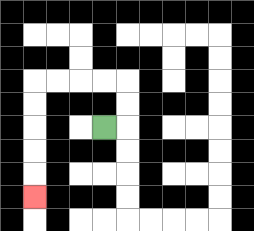{'start': '[4, 5]', 'end': '[1, 8]', 'path_directions': 'R,U,U,L,L,L,L,D,D,D,D,D', 'path_coordinates': '[[4, 5], [5, 5], [5, 4], [5, 3], [4, 3], [3, 3], [2, 3], [1, 3], [1, 4], [1, 5], [1, 6], [1, 7], [1, 8]]'}